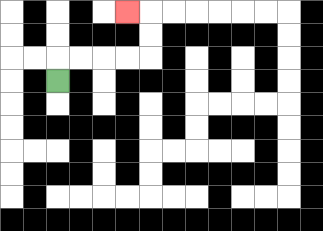{'start': '[2, 3]', 'end': '[5, 0]', 'path_directions': 'U,R,R,R,R,U,U,L', 'path_coordinates': '[[2, 3], [2, 2], [3, 2], [4, 2], [5, 2], [6, 2], [6, 1], [6, 0], [5, 0]]'}